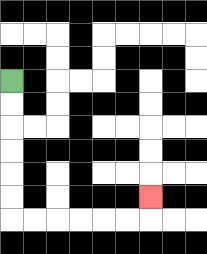{'start': '[0, 3]', 'end': '[6, 8]', 'path_directions': 'D,D,D,D,D,D,R,R,R,R,R,R,U', 'path_coordinates': '[[0, 3], [0, 4], [0, 5], [0, 6], [0, 7], [0, 8], [0, 9], [1, 9], [2, 9], [3, 9], [4, 9], [5, 9], [6, 9], [6, 8]]'}